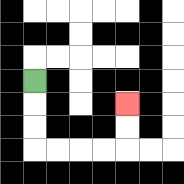{'start': '[1, 3]', 'end': '[5, 4]', 'path_directions': 'D,D,D,R,R,R,R,U,U', 'path_coordinates': '[[1, 3], [1, 4], [1, 5], [1, 6], [2, 6], [3, 6], [4, 6], [5, 6], [5, 5], [5, 4]]'}